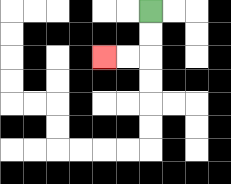{'start': '[6, 0]', 'end': '[4, 2]', 'path_directions': 'D,D,L,L', 'path_coordinates': '[[6, 0], [6, 1], [6, 2], [5, 2], [4, 2]]'}